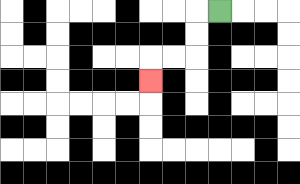{'start': '[9, 0]', 'end': '[6, 3]', 'path_directions': 'L,D,D,L,L,D', 'path_coordinates': '[[9, 0], [8, 0], [8, 1], [8, 2], [7, 2], [6, 2], [6, 3]]'}